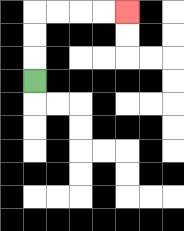{'start': '[1, 3]', 'end': '[5, 0]', 'path_directions': 'U,U,U,R,R,R,R', 'path_coordinates': '[[1, 3], [1, 2], [1, 1], [1, 0], [2, 0], [3, 0], [4, 0], [5, 0]]'}